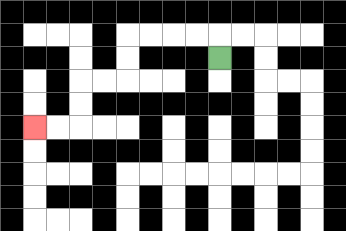{'start': '[9, 2]', 'end': '[1, 5]', 'path_directions': 'U,L,L,L,L,D,D,L,L,D,D,L,L', 'path_coordinates': '[[9, 2], [9, 1], [8, 1], [7, 1], [6, 1], [5, 1], [5, 2], [5, 3], [4, 3], [3, 3], [3, 4], [3, 5], [2, 5], [1, 5]]'}